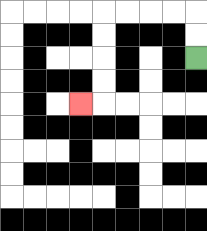{'start': '[8, 2]', 'end': '[3, 4]', 'path_directions': 'U,U,L,L,L,L,D,D,D,D,L', 'path_coordinates': '[[8, 2], [8, 1], [8, 0], [7, 0], [6, 0], [5, 0], [4, 0], [4, 1], [4, 2], [4, 3], [4, 4], [3, 4]]'}